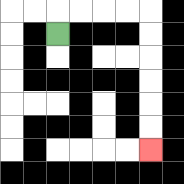{'start': '[2, 1]', 'end': '[6, 6]', 'path_directions': 'U,R,R,R,R,D,D,D,D,D,D', 'path_coordinates': '[[2, 1], [2, 0], [3, 0], [4, 0], [5, 0], [6, 0], [6, 1], [6, 2], [6, 3], [6, 4], [6, 5], [6, 6]]'}